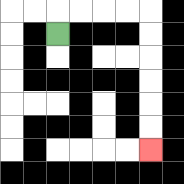{'start': '[2, 1]', 'end': '[6, 6]', 'path_directions': 'U,R,R,R,R,D,D,D,D,D,D', 'path_coordinates': '[[2, 1], [2, 0], [3, 0], [4, 0], [5, 0], [6, 0], [6, 1], [6, 2], [6, 3], [6, 4], [6, 5], [6, 6]]'}